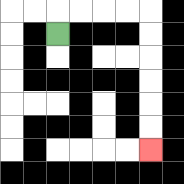{'start': '[2, 1]', 'end': '[6, 6]', 'path_directions': 'U,R,R,R,R,D,D,D,D,D,D', 'path_coordinates': '[[2, 1], [2, 0], [3, 0], [4, 0], [5, 0], [6, 0], [6, 1], [6, 2], [6, 3], [6, 4], [6, 5], [6, 6]]'}